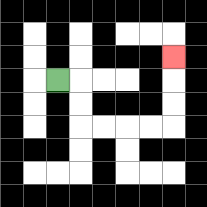{'start': '[2, 3]', 'end': '[7, 2]', 'path_directions': 'R,D,D,R,R,R,R,U,U,U', 'path_coordinates': '[[2, 3], [3, 3], [3, 4], [3, 5], [4, 5], [5, 5], [6, 5], [7, 5], [7, 4], [7, 3], [7, 2]]'}